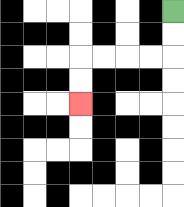{'start': '[7, 0]', 'end': '[3, 4]', 'path_directions': 'D,D,L,L,L,L,D,D', 'path_coordinates': '[[7, 0], [7, 1], [7, 2], [6, 2], [5, 2], [4, 2], [3, 2], [3, 3], [3, 4]]'}